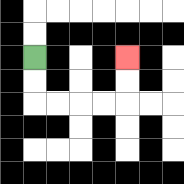{'start': '[1, 2]', 'end': '[5, 2]', 'path_directions': 'D,D,R,R,R,R,U,U', 'path_coordinates': '[[1, 2], [1, 3], [1, 4], [2, 4], [3, 4], [4, 4], [5, 4], [5, 3], [5, 2]]'}